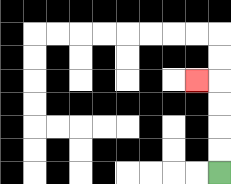{'start': '[9, 7]', 'end': '[8, 3]', 'path_directions': 'U,U,U,U,L', 'path_coordinates': '[[9, 7], [9, 6], [9, 5], [9, 4], [9, 3], [8, 3]]'}